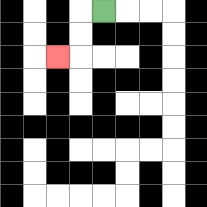{'start': '[4, 0]', 'end': '[2, 2]', 'path_directions': 'L,D,D,L', 'path_coordinates': '[[4, 0], [3, 0], [3, 1], [3, 2], [2, 2]]'}